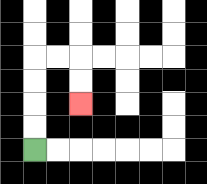{'start': '[1, 6]', 'end': '[3, 4]', 'path_directions': 'U,U,U,U,R,R,D,D', 'path_coordinates': '[[1, 6], [1, 5], [1, 4], [1, 3], [1, 2], [2, 2], [3, 2], [3, 3], [3, 4]]'}